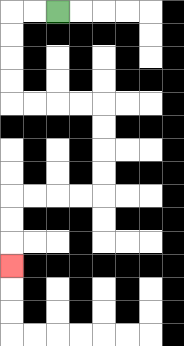{'start': '[2, 0]', 'end': '[0, 11]', 'path_directions': 'L,L,D,D,D,D,R,R,R,R,D,D,D,D,L,L,L,L,D,D,D', 'path_coordinates': '[[2, 0], [1, 0], [0, 0], [0, 1], [0, 2], [0, 3], [0, 4], [1, 4], [2, 4], [3, 4], [4, 4], [4, 5], [4, 6], [4, 7], [4, 8], [3, 8], [2, 8], [1, 8], [0, 8], [0, 9], [0, 10], [0, 11]]'}